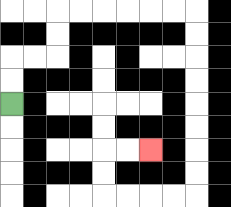{'start': '[0, 4]', 'end': '[6, 6]', 'path_directions': 'U,U,R,R,U,U,R,R,R,R,R,R,D,D,D,D,D,D,D,D,L,L,L,L,U,U,R,R', 'path_coordinates': '[[0, 4], [0, 3], [0, 2], [1, 2], [2, 2], [2, 1], [2, 0], [3, 0], [4, 0], [5, 0], [6, 0], [7, 0], [8, 0], [8, 1], [8, 2], [8, 3], [8, 4], [8, 5], [8, 6], [8, 7], [8, 8], [7, 8], [6, 8], [5, 8], [4, 8], [4, 7], [4, 6], [5, 6], [6, 6]]'}